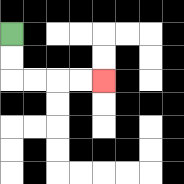{'start': '[0, 1]', 'end': '[4, 3]', 'path_directions': 'D,D,R,R,R,R', 'path_coordinates': '[[0, 1], [0, 2], [0, 3], [1, 3], [2, 3], [3, 3], [4, 3]]'}